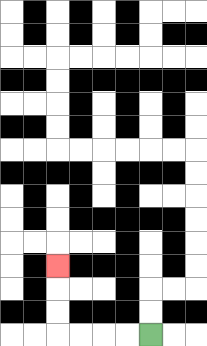{'start': '[6, 14]', 'end': '[2, 11]', 'path_directions': 'L,L,L,L,U,U,U', 'path_coordinates': '[[6, 14], [5, 14], [4, 14], [3, 14], [2, 14], [2, 13], [2, 12], [2, 11]]'}